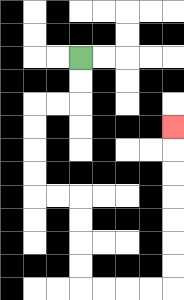{'start': '[3, 2]', 'end': '[7, 5]', 'path_directions': 'D,D,L,L,D,D,D,D,R,R,D,D,D,D,R,R,R,R,U,U,U,U,U,U,U', 'path_coordinates': '[[3, 2], [3, 3], [3, 4], [2, 4], [1, 4], [1, 5], [1, 6], [1, 7], [1, 8], [2, 8], [3, 8], [3, 9], [3, 10], [3, 11], [3, 12], [4, 12], [5, 12], [6, 12], [7, 12], [7, 11], [7, 10], [7, 9], [7, 8], [7, 7], [7, 6], [7, 5]]'}